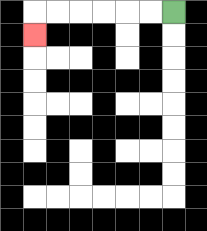{'start': '[7, 0]', 'end': '[1, 1]', 'path_directions': 'L,L,L,L,L,L,D', 'path_coordinates': '[[7, 0], [6, 0], [5, 0], [4, 0], [3, 0], [2, 0], [1, 0], [1, 1]]'}